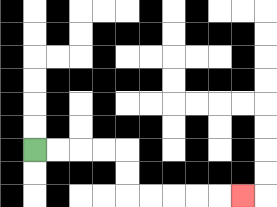{'start': '[1, 6]', 'end': '[10, 8]', 'path_directions': 'R,R,R,R,D,D,R,R,R,R,R', 'path_coordinates': '[[1, 6], [2, 6], [3, 6], [4, 6], [5, 6], [5, 7], [5, 8], [6, 8], [7, 8], [8, 8], [9, 8], [10, 8]]'}